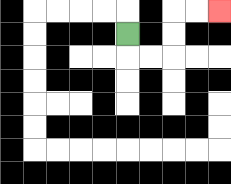{'start': '[5, 1]', 'end': '[9, 0]', 'path_directions': 'D,R,R,U,U,R,R', 'path_coordinates': '[[5, 1], [5, 2], [6, 2], [7, 2], [7, 1], [7, 0], [8, 0], [9, 0]]'}